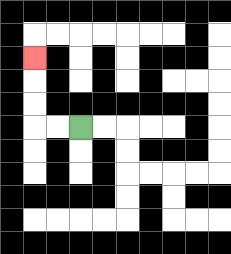{'start': '[3, 5]', 'end': '[1, 2]', 'path_directions': 'L,L,U,U,U', 'path_coordinates': '[[3, 5], [2, 5], [1, 5], [1, 4], [1, 3], [1, 2]]'}